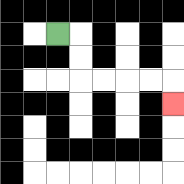{'start': '[2, 1]', 'end': '[7, 4]', 'path_directions': 'R,D,D,R,R,R,R,D', 'path_coordinates': '[[2, 1], [3, 1], [3, 2], [3, 3], [4, 3], [5, 3], [6, 3], [7, 3], [7, 4]]'}